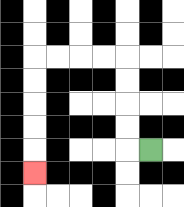{'start': '[6, 6]', 'end': '[1, 7]', 'path_directions': 'L,U,U,U,U,L,L,L,L,D,D,D,D,D', 'path_coordinates': '[[6, 6], [5, 6], [5, 5], [5, 4], [5, 3], [5, 2], [4, 2], [3, 2], [2, 2], [1, 2], [1, 3], [1, 4], [1, 5], [1, 6], [1, 7]]'}